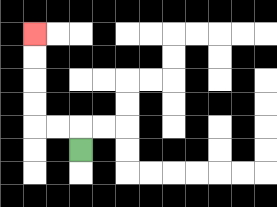{'start': '[3, 6]', 'end': '[1, 1]', 'path_directions': 'U,L,L,U,U,U,U', 'path_coordinates': '[[3, 6], [3, 5], [2, 5], [1, 5], [1, 4], [1, 3], [1, 2], [1, 1]]'}